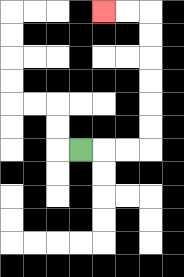{'start': '[3, 6]', 'end': '[4, 0]', 'path_directions': 'R,R,R,U,U,U,U,U,U,L,L', 'path_coordinates': '[[3, 6], [4, 6], [5, 6], [6, 6], [6, 5], [6, 4], [6, 3], [6, 2], [6, 1], [6, 0], [5, 0], [4, 0]]'}